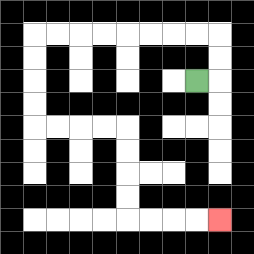{'start': '[8, 3]', 'end': '[9, 9]', 'path_directions': 'R,U,U,L,L,L,L,L,L,L,L,D,D,D,D,R,R,R,R,D,D,D,D,R,R,R,R', 'path_coordinates': '[[8, 3], [9, 3], [9, 2], [9, 1], [8, 1], [7, 1], [6, 1], [5, 1], [4, 1], [3, 1], [2, 1], [1, 1], [1, 2], [1, 3], [1, 4], [1, 5], [2, 5], [3, 5], [4, 5], [5, 5], [5, 6], [5, 7], [5, 8], [5, 9], [6, 9], [7, 9], [8, 9], [9, 9]]'}